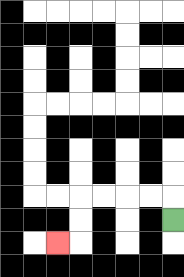{'start': '[7, 9]', 'end': '[2, 10]', 'path_directions': 'U,L,L,L,L,D,D,L', 'path_coordinates': '[[7, 9], [7, 8], [6, 8], [5, 8], [4, 8], [3, 8], [3, 9], [3, 10], [2, 10]]'}